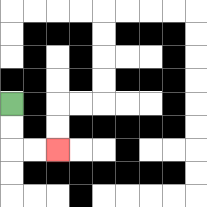{'start': '[0, 4]', 'end': '[2, 6]', 'path_directions': 'D,D,R,R', 'path_coordinates': '[[0, 4], [0, 5], [0, 6], [1, 6], [2, 6]]'}